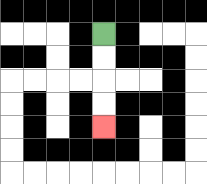{'start': '[4, 1]', 'end': '[4, 5]', 'path_directions': 'D,D,D,D', 'path_coordinates': '[[4, 1], [4, 2], [4, 3], [4, 4], [4, 5]]'}